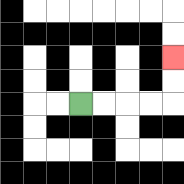{'start': '[3, 4]', 'end': '[7, 2]', 'path_directions': 'R,R,R,R,U,U', 'path_coordinates': '[[3, 4], [4, 4], [5, 4], [6, 4], [7, 4], [7, 3], [7, 2]]'}